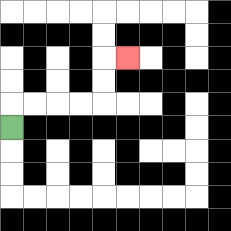{'start': '[0, 5]', 'end': '[5, 2]', 'path_directions': 'U,R,R,R,R,U,U,R', 'path_coordinates': '[[0, 5], [0, 4], [1, 4], [2, 4], [3, 4], [4, 4], [4, 3], [4, 2], [5, 2]]'}